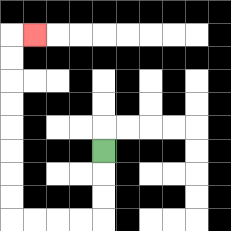{'start': '[4, 6]', 'end': '[1, 1]', 'path_directions': 'D,D,D,L,L,L,L,U,U,U,U,U,U,U,U,R', 'path_coordinates': '[[4, 6], [4, 7], [4, 8], [4, 9], [3, 9], [2, 9], [1, 9], [0, 9], [0, 8], [0, 7], [0, 6], [0, 5], [0, 4], [0, 3], [0, 2], [0, 1], [1, 1]]'}